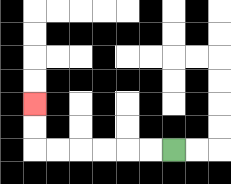{'start': '[7, 6]', 'end': '[1, 4]', 'path_directions': 'L,L,L,L,L,L,U,U', 'path_coordinates': '[[7, 6], [6, 6], [5, 6], [4, 6], [3, 6], [2, 6], [1, 6], [1, 5], [1, 4]]'}